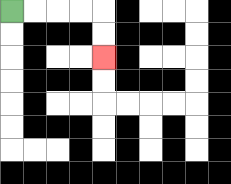{'start': '[0, 0]', 'end': '[4, 2]', 'path_directions': 'R,R,R,R,D,D', 'path_coordinates': '[[0, 0], [1, 0], [2, 0], [3, 0], [4, 0], [4, 1], [4, 2]]'}